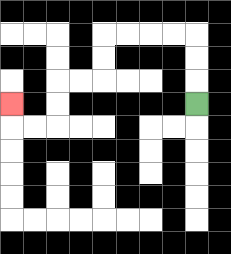{'start': '[8, 4]', 'end': '[0, 4]', 'path_directions': 'U,U,U,L,L,L,L,D,D,L,L,D,D,L,L,U', 'path_coordinates': '[[8, 4], [8, 3], [8, 2], [8, 1], [7, 1], [6, 1], [5, 1], [4, 1], [4, 2], [4, 3], [3, 3], [2, 3], [2, 4], [2, 5], [1, 5], [0, 5], [0, 4]]'}